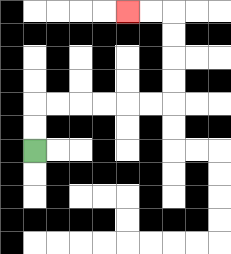{'start': '[1, 6]', 'end': '[5, 0]', 'path_directions': 'U,U,R,R,R,R,R,R,U,U,U,U,L,L', 'path_coordinates': '[[1, 6], [1, 5], [1, 4], [2, 4], [3, 4], [4, 4], [5, 4], [6, 4], [7, 4], [7, 3], [7, 2], [7, 1], [7, 0], [6, 0], [5, 0]]'}